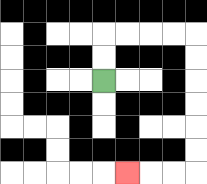{'start': '[4, 3]', 'end': '[5, 7]', 'path_directions': 'U,U,R,R,R,R,D,D,D,D,D,D,L,L,L', 'path_coordinates': '[[4, 3], [4, 2], [4, 1], [5, 1], [6, 1], [7, 1], [8, 1], [8, 2], [8, 3], [8, 4], [8, 5], [8, 6], [8, 7], [7, 7], [6, 7], [5, 7]]'}